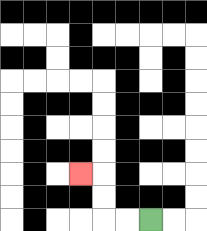{'start': '[6, 9]', 'end': '[3, 7]', 'path_directions': 'L,L,U,U,L', 'path_coordinates': '[[6, 9], [5, 9], [4, 9], [4, 8], [4, 7], [3, 7]]'}